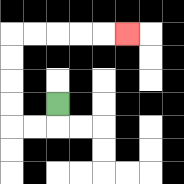{'start': '[2, 4]', 'end': '[5, 1]', 'path_directions': 'D,L,L,U,U,U,U,R,R,R,R,R', 'path_coordinates': '[[2, 4], [2, 5], [1, 5], [0, 5], [0, 4], [0, 3], [0, 2], [0, 1], [1, 1], [2, 1], [3, 1], [4, 1], [5, 1]]'}